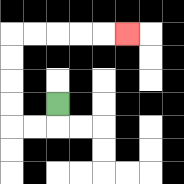{'start': '[2, 4]', 'end': '[5, 1]', 'path_directions': 'D,L,L,U,U,U,U,R,R,R,R,R', 'path_coordinates': '[[2, 4], [2, 5], [1, 5], [0, 5], [0, 4], [0, 3], [0, 2], [0, 1], [1, 1], [2, 1], [3, 1], [4, 1], [5, 1]]'}